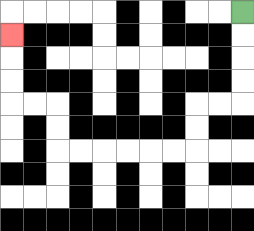{'start': '[10, 0]', 'end': '[0, 1]', 'path_directions': 'D,D,D,D,L,L,D,D,L,L,L,L,L,L,U,U,L,L,U,U,U', 'path_coordinates': '[[10, 0], [10, 1], [10, 2], [10, 3], [10, 4], [9, 4], [8, 4], [8, 5], [8, 6], [7, 6], [6, 6], [5, 6], [4, 6], [3, 6], [2, 6], [2, 5], [2, 4], [1, 4], [0, 4], [0, 3], [0, 2], [0, 1]]'}